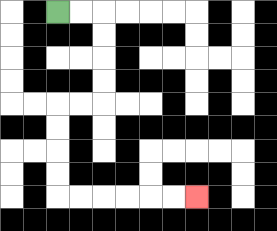{'start': '[2, 0]', 'end': '[8, 8]', 'path_directions': 'R,R,D,D,D,D,L,L,D,D,D,D,R,R,R,R,R,R', 'path_coordinates': '[[2, 0], [3, 0], [4, 0], [4, 1], [4, 2], [4, 3], [4, 4], [3, 4], [2, 4], [2, 5], [2, 6], [2, 7], [2, 8], [3, 8], [4, 8], [5, 8], [6, 8], [7, 8], [8, 8]]'}